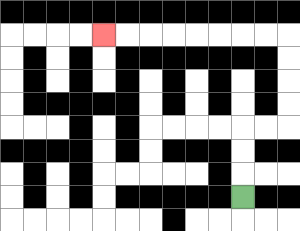{'start': '[10, 8]', 'end': '[4, 1]', 'path_directions': 'U,U,U,R,R,U,U,U,U,L,L,L,L,L,L,L,L', 'path_coordinates': '[[10, 8], [10, 7], [10, 6], [10, 5], [11, 5], [12, 5], [12, 4], [12, 3], [12, 2], [12, 1], [11, 1], [10, 1], [9, 1], [8, 1], [7, 1], [6, 1], [5, 1], [4, 1]]'}